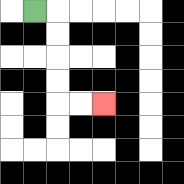{'start': '[1, 0]', 'end': '[4, 4]', 'path_directions': 'R,D,D,D,D,R,R', 'path_coordinates': '[[1, 0], [2, 0], [2, 1], [2, 2], [2, 3], [2, 4], [3, 4], [4, 4]]'}